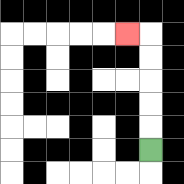{'start': '[6, 6]', 'end': '[5, 1]', 'path_directions': 'U,U,U,U,U,L', 'path_coordinates': '[[6, 6], [6, 5], [6, 4], [6, 3], [6, 2], [6, 1], [5, 1]]'}